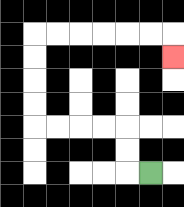{'start': '[6, 7]', 'end': '[7, 2]', 'path_directions': 'L,U,U,L,L,L,L,U,U,U,U,R,R,R,R,R,R,D', 'path_coordinates': '[[6, 7], [5, 7], [5, 6], [5, 5], [4, 5], [3, 5], [2, 5], [1, 5], [1, 4], [1, 3], [1, 2], [1, 1], [2, 1], [3, 1], [4, 1], [5, 1], [6, 1], [7, 1], [7, 2]]'}